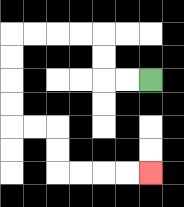{'start': '[6, 3]', 'end': '[6, 7]', 'path_directions': 'L,L,U,U,L,L,L,L,D,D,D,D,R,R,D,D,R,R,R,R', 'path_coordinates': '[[6, 3], [5, 3], [4, 3], [4, 2], [4, 1], [3, 1], [2, 1], [1, 1], [0, 1], [0, 2], [0, 3], [0, 4], [0, 5], [1, 5], [2, 5], [2, 6], [2, 7], [3, 7], [4, 7], [5, 7], [6, 7]]'}